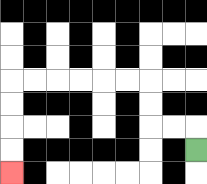{'start': '[8, 6]', 'end': '[0, 7]', 'path_directions': 'U,L,L,U,U,L,L,L,L,L,L,D,D,D,D', 'path_coordinates': '[[8, 6], [8, 5], [7, 5], [6, 5], [6, 4], [6, 3], [5, 3], [4, 3], [3, 3], [2, 3], [1, 3], [0, 3], [0, 4], [0, 5], [0, 6], [0, 7]]'}